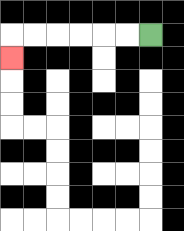{'start': '[6, 1]', 'end': '[0, 2]', 'path_directions': 'L,L,L,L,L,L,D', 'path_coordinates': '[[6, 1], [5, 1], [4, 1], [3, 1], [2, 1], [1, 1], [0, 1], [0, 2]]'}